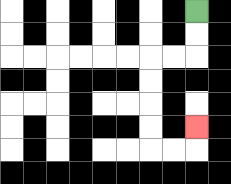{'start': '[8, 0]', 'end': '[8, 5]', 'path_directions': 'D,D,L,L,D,D,D,D,R,R,U', 'path_coordinates': '[[8, 0], [8, 1], [8, 2], [7, 2], [6, 2], [6, 3], [6, 4], [6, 5], [6, 6], [7, 6], [8, 6], [8, 5]]'}